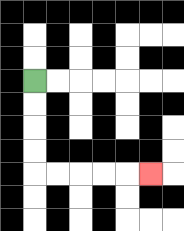{'start': '[1, 3]', 'end': '[6, 7]', 'path_directions': 'D,D,D,D,R,R,R,R,R', 'path_coordinates': '[[1, 3], [1, 4], [1, 5], [1, 6], [1, 7], [2, 7], [3, 7], [4, 7], [5, 7], [6, 7]]'}